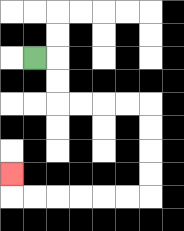{'start': '[1, 2]', 'end': '[0, 7]', 'path_directions': 'R,D,D,R,R,R,R,D,D,D,D,L,L,L,L,L,L,U', 'path_coordinates': '[[1, 2], [2, 2], [2, 3], [2, 4], [3, 4], [4, 4], [5, 4], [6, 4], [6, 5], [6, 6], [6, 7], [6, 8], [5, 8], [4, 8], [3, 8], [2, 8], [1, 8], [0, 8], [0, 7]]'}